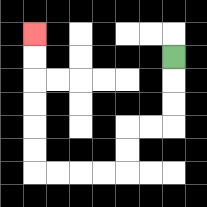{'start': '[7, 2]', 'end': '[1, 1]', 'path_directions': 'D,D,D,L,L,D,D,L,L,L,L,U,U,U,U,U,U', 'path_coordinates': '[[7, 2], [7, 3], [7, 4], [7, 5], [6, 5], [5, 5], [5, 6], [5, 7], [4, 7], [3, 7], [2, 7], [1, 7], [1, 6], [1, 5], [1, 4], [1, 3], [1, 2], [1, 1]]'}